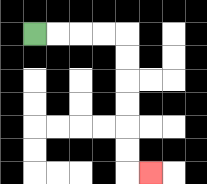{'start': '[1, 1]', 'end': '[6, 7]', 'path_directions': 'R,R,R,R,D,D,D,D,D,D,R', 'path_coordinates': '[[1, 1], [2, 1], [3, 1], [4, 1], [5, 1], [5, 2], [5, 3], [5, 4], [5, 5], [5, 6], [5, 7], [6, 7]]'}